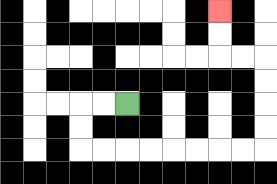{'start': '[5, 4]', 'end': '[9, 0]', 'path_directions': 'L,L,D,D,R,R,R,R,R,R,R,R,U,U,U,U,L,L,U,U', 'path_coordinates': '[[5, 4], [4, 4], [3, 4], [3, 5], [3, 6], [4, 6], [5, 6], [6, 6], [7, 6], [8, 6], [9, 6], [10, 6], [11, 6], [11, 5], [11, 4], [11, 3], [11, 2], [10, 2], [9, 2], [9, 1], [9, 0]]'}